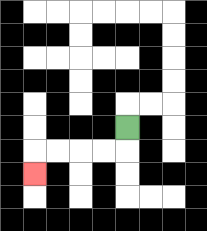{'start': '[5, 5]', 'end': '[1, 7]', 'path_directions': 'D,L,L,L,L,D', 'path_coordinates': '[[5, 5], [5, 6], [4, 6], [3, 6], [2, 6], [1, 6], [1, 7]]'}